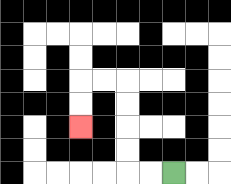{'start': '[7, 7]', 'end': '[3, 5]', 'path_directions': 'L,L,U,U,U,U,L,L,D,D', 'path_coordinates': '[[7, 7], [6, 7], [5, 7], [5, 6], [5, 5], [5, 4], [5, 3], [4, 3], [3, 3], [3, 4], [3, 5]]'}